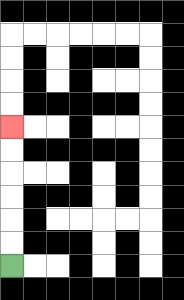{'start': '[0, 11]', 'end': '[0, 5]', 'path_directions': 'U,U,U,U,U,U', 'path_coordinates': '[[0, 11], [0, 10], [0, 9], [0, 8], [0, 7], [0, 6], [0, 5]]'}